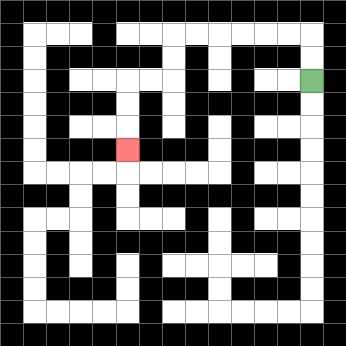{'start': '[13, 3]', 'end': '[5, 6]', 'path_directions': 'U,U,L,L,L,L,L,L,D,D,L,L,D,D,D', 'path_coordinates': '[[13, 3], [13, 2], [13, 1], [12, 1], [11, 1], [10, 1], [9, 1], [8, 1], [7, 1], [7, 2], [7, 3], [6, 3], [5, 3], [5, 4], [5, 5], [5, 6]]'}